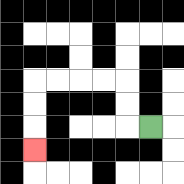{'start': '[6, 5]', 'end': '[1, 6]', 'path_directions': 'L,U,U,L,L,L,L,D,D,D', 'path_coordinates': '[[6, 5], [5, 5], [5, 4], [5, 3], [4, 3], [3, 3], [2, 3], [1, 3], [1, 4], [1, 5], [1, 6]]'}